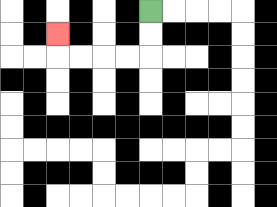{'start': '[6, 0]', 'end': '[2, 1]', 'path_directions': 'D,D,L,L,L,L,U', 'path_coordinates': '[[6, 0], [6, 1], [6, 2], [5, 2], [4, 2], [3, 2], [2, 2], [2, 1]]'}